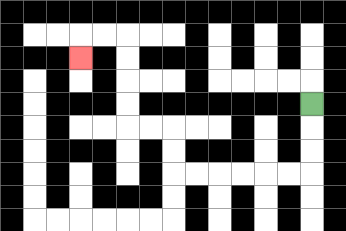{'start': '[13, 4]', 'end': '[3, 2]', 'path_directions': 'D,D,D,L,L,L,L,L,L,U,U,L,L,U,U,U,U,L,L,D', 'path_coordinates': '[[13, 4], [13, 5], [13, 6], [13, 7], [12, 7], [11, 7], [10, 7], [9, 7], [8, 7], [7, 7], [7, 6], [7, 5], [6, 5], [5, 5], [5, 4], [5, 3], [5, 2], [5, 1], [4, 1], [3, 1], [3, 2]]'}